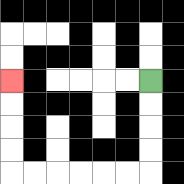{'start': '[6, 3]', 'end': '[0, 3]', 'path_directions': 'D,D,D,D,L,L,L,L,L,L,U,U,U,U', 'path_coordinates': '[[6, 3], [6, 4], [6, 5], [6, 6], [6, 7], [5, 7], [4, 7], [3, 7], [2, 7], [1, 7], [0, 7], [0, 6], [0, 5], [0, 4], [0, 3]]'}